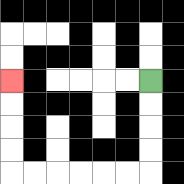{'start': '[6, 3]', 'end': '[0, 3]', 'path_directions': 'D,D,D,D,L,L,L,L,L,L,U,U,U,U', 'path_coordinates': '[[6, 3], [6, 4], [6, 5], [6, 6], [6, 7], [5, 7], [4, 7], [3, 7], [2, 7], [1, 7], [0, 7], [0, 6], [0, 5], [0, 4], [0, 3]]'}